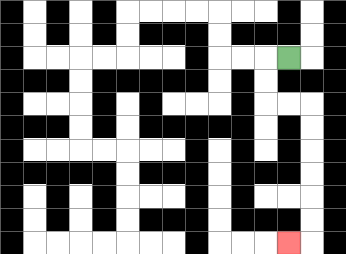{'start': '[12, 2]', 'end': '[12, 10]', 'path_directions': 'L,D,D,R,R,D,D,D,D,D,D,L', 'path_coordinates': '[[12, 2], [11, 2], [11, 3], [11, 4], [12, 4], [13, 4], [13, 5], [13, 6], [13, 7], [13, 8], [13, 9], [13, 10], [12, 10]]'}